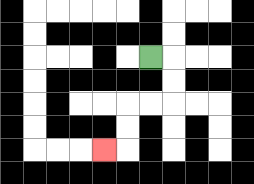{'start': '[6, 2]', 'end': '[4, 6]', 'path_directions': 'R,D,D,L,L,D,D,L', 'path_coordinates': '[[6, 2], [7, 2], [7, 3], [7, 4], [6, 4], [5, 4], [5, 5], [5, 6], [4, 6]]'}